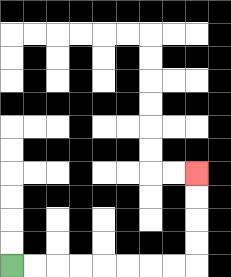{'start': '[0, 11]', 'end': '[8, 7]', 'path_directions': 'R,R,R,R,R,R,R,R,U,U,U,U', 'path_coordinates': '[[0, 11], [1, 11], [2, 11], [3, 11], [4, 11], [5, 11], [6, 11], [7, 11], [8, 11], [8, 10], [8, 9], [8, 8], [8, 7]]'}